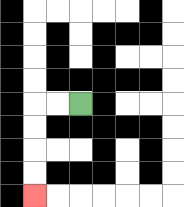{'start': '[3, 4]', 'end': '[1, 8]', 'path_directions': 'L,L,D,D,D,D', 'path_coordinates': '[[3, 4], [2, 4], [1, 4], [1, 5], [1, 6], [1, 7], [1, 8]]'}